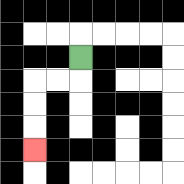{'start': '[3, 2]', 'end': '[1, 6]', 'path_directions': 'D,L,L,D,D,D', 'path_coordinates': '[[3, 2], [3, 3], [2, 3], [1, 3], [1, 4], [1, 5], [1, 6]]'}